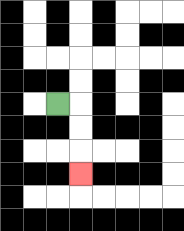{'start': '[2, 4]', 'end': '[3, 7]', 'path_directions': 'R,D,D,D', 'path_coordinates': '[[2, 4], [3, 4], [3, 5], [3, 6], [3, 7]]'}